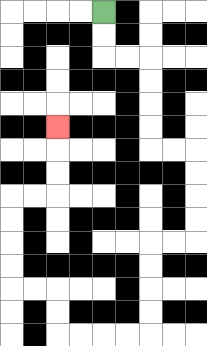{'start': '[4, 0]', 'end': '[2, 5]', 'path_directions': 'D,D,R,R,D,D,D,D,R,R,D,D,D,D,L,L,D,D,D,D,L,L,L,L,U,U,L,L,U,U,U,U,R,R,U,U,U', 'path_coordinates': '[[4, 0], [4, 1], [4, 2], [5, 2], [6, 2], [6, 3], [6, 4], [6, 5], [6, 6], [7, 6], [8, 6], [8, 7], [8, 8], [8, 9], [8, 10], [7, 10], [6, 10], [6, 11], [6, 12], [6, 13], [6, 14], [5, 14], [4, 14], [3, 14], [2, 14], [2, 13], [2, 12], [1, 12], [0, 12], [0, 11], [0, 10], [0, 9], [0, 8], [1, 8], [2, 8], [2, 7], [2, 6], [2, 5]]'}